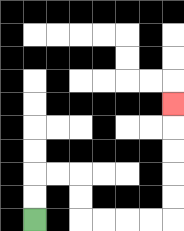{'start': '[1, 9]', 'end': '[7, 4]', 'path_directions': 'U,U,R,R,D,D,R,R,R,R,U,U,U,U,U', 'path_coordinates': '[[1, 9], [1, 8], [1, 7], [2, 7], [3, 7], [3, 8], [3, 9], [4, 9], [5, 9], [6, 9], [7, 9], [7, 8], [7, 7], [7, 6], [7, 5], [7, 4]]'}